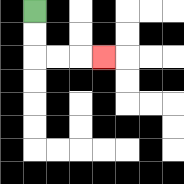{'start': '[1, 0]', 'end': '[4, 2]', 'path_directions': 'D,D,R,R,R', 'path_coordinates': '[[1, 0], [1, 1], [1, 2], [2, 2], [3, 2], [4, 2]]'}